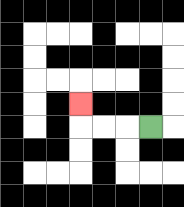{'start': '[6, 5]', 'end': '[3, 4]', 'path_directions': 'L,L,L,U', 'path_coordinates': '[[6, 5], [5, 5], [4, 5], [3, 5], [3, 4]]'}